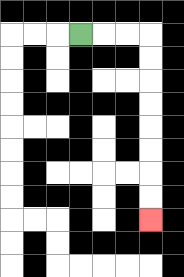{'start': '[3, 1]', 'end': '[6, 9]', 'path_directions': 'R,R,R,D,D,D,D,D,D,D,D', 'path_coordinates': '[[3, 1], [4, 1], [5, 1], [6, 1], [6, 2], [6, 3], [6, 4], [6, 5], [6, 6], [6, 7], [6, 8], [6, 9]]'}